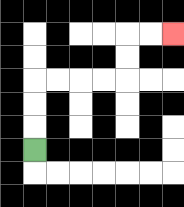{'start': '[1, 6]', 'end': '[7, 1]', 'path_directions': 'U,U,U,R,R,R,R,U,U,R,R', 'path_coordinates': '[[1, 6], [1, 5], [1, 4], [1, 3], [2, 3], [3, 3], [4, 3], [5, 3], [5, 2], [5, 1], [6, 1], [7, 1]]'}